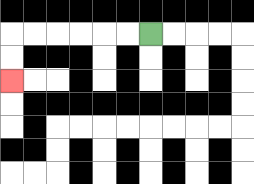{'start': '[6, 1]', 'end': '[0, 3]', 'path_directions': 'L,L,L,L,L,L,D,D', 'path_coordinates': '[[6, 1], [5, 1], [4, 1], [3, 1], [2, 1], [1, 1], [0, 1], [0, 2], [0, 3]]'}